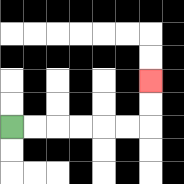{'start': '[0, 5]', 'end': '[6, 3]', 'path_directions': 'R,R,R,R,R,R,U,U', 'path_coordinates': '[[0, 5], [1, 5], [2, 5], [3, 5], [4, 5], [5, 5], [6, 5], [6, 4], [6, 3]]'}